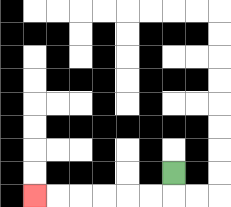{'start': '[7, 7]', 'end': '[1, 8]', 'path_directions': 'D,L,L,L,L,L,L', 'path_coordinates': '[[7, 7], [7, 8], [6, 8], [5, 8], [4, 8], [3, 8], [2, 8], [1, 8]]'}